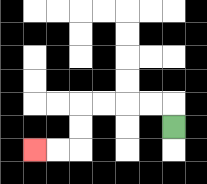{'start': '[7, 5]', 'end': '[1, 6]', 'path_directions': 'U,L,L,L,L,D,D,L,L', 'path_coordinates': '[[7, 5], [7, 4], [6, 4], [5, 4], [4, 4], [3, 4], [3, 5], [3, 6], [2, 6], [1, 6]]'}